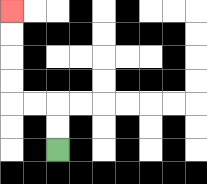{'start': '[2, 6]', 'end': '[0, 0]', 'path_directions': 'U,U,L,L,U,U,U,U', 'path_coordinates': '[[2, 6], [2, 5], [2, 4], [1, 4], [0, 4], [0, 3], [0, 2], [0, 1], [0, 0]]'}